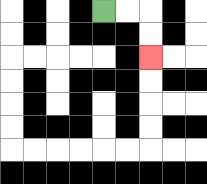{'start': '[4, 0]', 'end': '[6, 2]', 'path_directions': 'R,R,D,D', 'path_coordinates': '[[4, 0], [5, 0], [6, 0], [6, 1], [6, 2]]'}